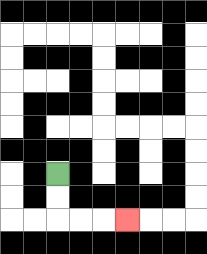{'start': '[2, 7]', 'end': '[5, 9]', 'path_directions': 'D,D,R,R,R', 'path_coordinates': '[[2, 7], [2, 8], [2, 9], [3, 9], [4, 9], [5, 9]]'}